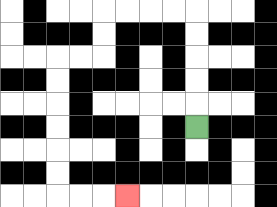{'start': '[8, 5]', 'end': '[5, 8]', 'path_directions': 'U,U,U,U,U,L,L,L,L,D,D,L,L,D,D,D,D,D,D,R,R,R', 'path_coordinates': '[[8, 5], [8, 4], [8, 3], [8, 2], [8, 1], [8, 0], [7, 0], [6, 0], [5, 0], [4, 0], [4, 1], [4, 2], [3, 2], [2, 2], [2, 3], [2, 4], [2, 5], [2, 6], [2, 7], [2, 8], [3, 8], [4, 8], [5, 8]]'}